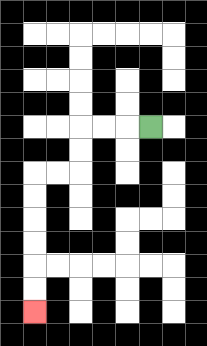{'start': '[6, 5]', 'end': '[1, 13]', 'path_directions': 'L,L,L,D,D,L,L,D,D,D,D,D,D', 'path_coordinates': '[[6, 5], [5, 5], [4, 5], [3, 5], [3, 6], [3, 7], [2, 7], [1, 7], [1, 8], [1, 9], [1, 10], [1, 11], [1, 12], [1, 13]]'}